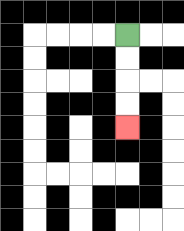{'start': '[5, 1]', 'end': '[5, 5]', 'path_directions': 'D,D,D,D', 'path_coordinates': '[[5, 1], [5, 2], [5, 3], [5, 4], [5, 5]]'}